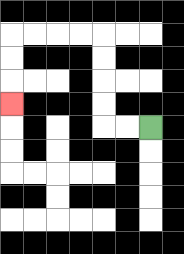{'start': '[6, 5]', 'end': '[0, 4]', 'path_directions': 'L,L,U,U,U,U,L,L,L,L,D,D,D', 'path_coordinates': '[[6, 5], [5, 5], [4, 5], [4, 4], [4, 3], [4, 2], [4, 1], [3, 1], [2, 1], [1, 1], [0, 1], [0, 2], [0, 3], [0, 4]]'}